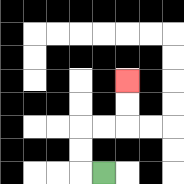{'start': '[4, 7]', 'end': '[5, 3]', 'path_directions': 'L,U,U,R,R,U,U', 'path_coordinates': '[[4, 7], [3, 7], [3, 6], [3, 5], [4, 5], [5, 5], [5, 4], [5, 3]]'}